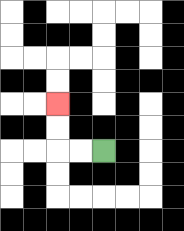{'start': '[4, 6]', 'end': '[2, 4]', 'path_directions': 'L,L,U,U', 'path_coordinates': '[[4, 6], [3, 6], [2, 6], [2, 5], [2, 4]]'}